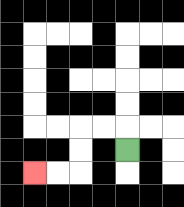{'start': '[5, 6]', 'end': '[1, 7]', 'path_directions': 'U,L,L,D,D,L,L', 'path_coordinates': '[[5, 6], [5, 5], [4, 5], [3, 5], [3, 6], [3, 7], [2, 7], [1, 7]]'}